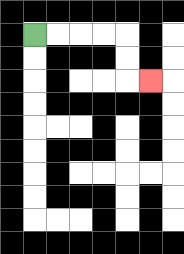{'start': '[1, 1]', 'end': '[6, 3]', 'path_directions': 'R,R,R,R,D,D,R', 'path_coordinates': '[[1, 1], [2, 1], [3, 1], [4, 1], [5, 1], [5, 2], [5, 3], [6, 3]]'}